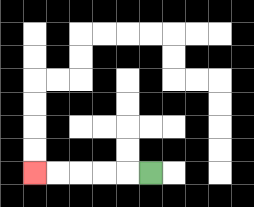{'start': '[6, 7]', 'end': '[1, 7]', 'path_directions': 'L,L,L,L,L', 'path_coordinates': '[[6, 7], [5, 7], [4, 7], [3, 7], [2, 7], [1, 7]]'}